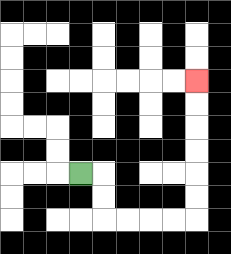{'start': '[3, 7]', 'end': '[8, 3]', 'path_directions': 'R,D,D,R,R,R,R,U,U,U,U,U,U', 'path_coordinates': '[[3, 7], [4, 7], [4, 8], [4, 9], [5, 9], [6, 9], [7, 9], [8, 9], [8, 8], [8, 7], [8, 6], [8, 5], [8, 4], [8, 3]]'}